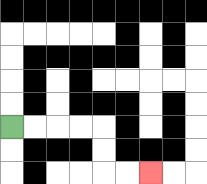{'start': '[0, 5]', 'end': '[6, 7]', 'path_directions': 'R,R,R,R,D,D,R,R', 'path_coordinates': '[[0, 5], [1, 5], [2, 5], [3, 5], [4, 5], [4, 6], [4, 7], [5, 7], [6, 7]]'}